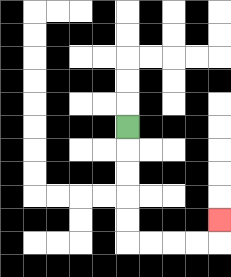{'start': '[5, 5]', 'end': '[9, 9]', 'path_directions': 'D,D,D,D,D,R,R,R,R,U', 'path_coordinates': '[[5, 5], [5, 6], [5, 7], [5, 8], [5, 9], [5, 10], [6, 10], [7, 10], [8, 10], [9, 10], [9, 9]]'}